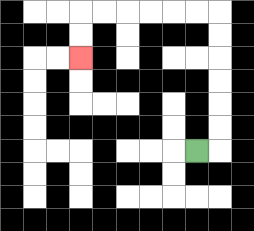{'start': '[8, 6]', 'end': '[3, 2]', 'path_directions': 'R,U,U,U,U,U,U,L,L,L,L,L,L,D,D', 'path_coordinates': '[[8, 6], [9, 6], [9, 5], [9, 4], [9, 3], [9, 2], [9, 1], [9, 0], [8, 0], [7, 0], [6, 0], [5, 0], [4, 0], [3, 0], [3, 1], [3, 2]]'}